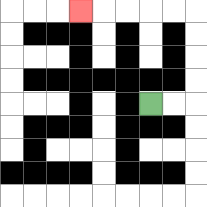{'start': '[6, 4]', 'end': '[3, 0]', 'path_directions': 'R,R,U,U,U,U,L,L,L,L,L', 'path_coordinates': '[[6, 4], [7, 4], [8, 4], [8, 3], [8, 2], [8, 1], [8, 0], [7, 0], [6, 0], [5, 0], [4, 0], [3, 0]]'}